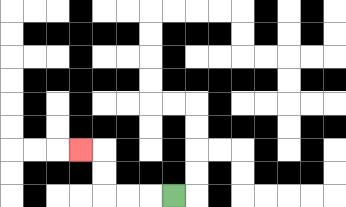{'start': '[7, 8]', 'end': '[3, 6]', 'path_directions': 'L,L,L,U,U,L', 'path_coordinates': '[[7, 8], [6, 8], [5, 8], [4, 8], [4, 7], [4, 6], [3, 6]]'}